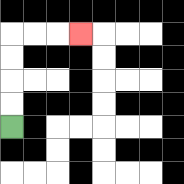{'start': '[0, 5]', 'end': '[3, 1]', 'path_directions': 'U,U,U,U,R,R,R', 'path_coordinates': '[[0, 5], [0, 4], [0, 3], [0, 2], [0, 1], [1, 1], [2, 1], [3, 1]]'}